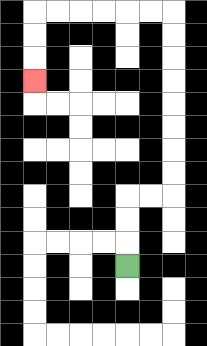{'start': '[5, 11]', 'end': '[1, 3]', 'path_directions': 'U,U,U,R,R,U,U,U,U,U,U,U,U,L,L,L,L,L,L,D,D,D', 'path_coordinates': '[[5, 11], [5, 10], [5, 9], [5, 8], [6, 8], [7, 8], [7, 7], [7, 6], [7, 5], [7, 4], [7, 3], [7, 2], [7, 1], [7, 0], [6, 0], [5, 0], [4, 0], [3, 0], [2, 0], [1, 0], [1, 1], [1, 2], [1, 3]]'}